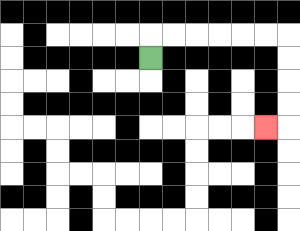{'start': '[6, 2]', 'end': '[11, 5]', 'path_directions': 'U,R,R,R,R,R,R,D,D,D,D,L', 'path_coordinates': '[[6, 2], [6, 1], [7, 1], [8, 1], [9, 1], [10, 1], [11, 1], [12, 1], [12, 2], [12, 3], [12, 4], [12, 5], [11, 5]]'}